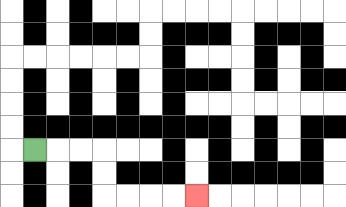{'start': '[1, 6]', 'end': '[8, 8]', 'path_directions': 'R,R,R,D,D,R,R,R,R', 'path_coordinates': '[[1, 6], [2, 6], [3, 6], [4, 6], [4, 7], [4, 8], [5, 8], [6, 8], [7, 8], [8, 8]]'}